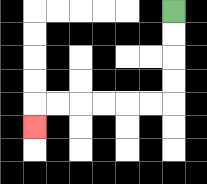{'start': '[7, 0]', 'end': '[1, 5]', 'path_directions': 'D,D,D,D,L,L,L,L,L,L,D', 'path_coordinates': '[[7, 0], [7, 1], [7, 2], [7, 3], [7, 4], [6, 4], [5, 4], [4, 4], [3, 4], [2, 4], [1, 4], [1, 5]]'}